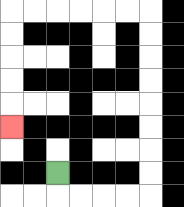{'start': '[2, 7]', 'end': '[0, 5]', 'path_directions': 'D,R,R,R,R,U,U,U,U,U,U,U,U,L,L,L,L,L,L,D,D,D,D,D', 'path_coordinates': '[[2, 7], [2, 8], [3, 8], [4, 8], [5, 8], [6, 8], [6, 7], [6, 6], [6, 5], [6, 4], [6, 3], [6, 2], [6, 1], [6, 0], [5, 0], [4, 0], [3, 0], [2, 0], [1, 0], [0, 0], [0, 1], [0, 2], [0, 3], [0, 4], [0, 5]]'}